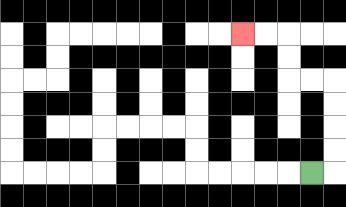{'start': '[13, 7]', 'end': '[10, 1]', 'path_directions': 'R,U,U,U,U,L,L,U,U,L,L', 'path_coordinates': '[[13, 7], [14, 7], [14, 6], [14, 5], [14, 4], [14, 3], [13, 3], [12, 3], [12, 2], [12, 1], [11, 1], [10, 1]]'}